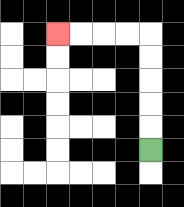{'start': '[6, 6]', 'end': '[2, 1]', 'path_directions': 'U,U,U,U,U,L,L,L,L', 'path_coordinates': '[[6, 6], [6, 5], [6, 4], [6, 3], [6, 2], [6, 1], [5, 1], [4, 1], [3, 1], [2, 1]]'}